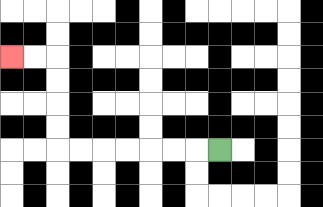{'start': '[9, 6]', 'end': '[0, 2]', 'path_directions': 'L,L,L,L,L,L,L,U,U,U,U,L,L', 'path_coordinates': '[[9, 6], [8, 6], [7, 6], [6, 6], [5, 6], [4, 6], [3, 6], [2, 6], [2, 5], [2, 4], [2, 3], [2, 2], [1, 2], [0, 2]]'}